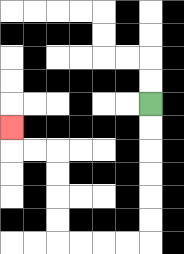{'start': '[6, 4]', 'end': '[0, 5]', 'path_directions': 'D,D,D,D,D,D,L,L,L,L,U,U,U,U,L,L,U', 'path_coordinates': '[[6, 4], [6, 5], [6, 6], [6, 7], [6, 8], [6, 9], [6, 10], [5, 10], [4, 10], [3, 10], [2, 10], [2, 9], [2, 8], [2, 7], [2, 6], [1, 6], [0, 6], [0, 5]]'}